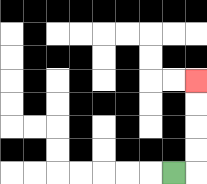{'start': '[7, 7]', 'end': '[8, 3]', 'path_directions': 'R,U,U,U,U', 'path_coordinates': '[[7, 7], [8, 7], [8, 6], [8, 5], [8, 4], [8, 3]]'}